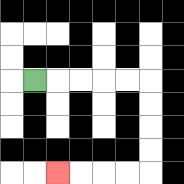{'start': '[1, 3]', 'end': '[2, 7]', 'path_directions': 'R,R,R,R,R,D,D,D,D,L,L,L,L', 'path_coordinates': '[[1, 3], [2, 3], [3, 3], [4, 3], [5, 3], [6, 3], [6, 4], [6, 5], [6, 6], [6, 7], [5, 7], [4, 7], [3, 7], [2, 7]]'}